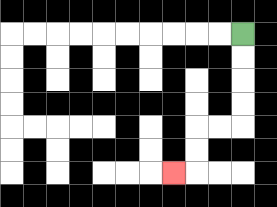{'start': '[10, 1]', 'end': '[7, 7]', 'path_directions': 'D,D,D,D,L,L,D,D,L', 'path_coordinates': '[[10, 1], [10, 2], [10, 3], [10, 4], [10, 5], [9, 5], [8, 5], [8, 6], [8, 7], [7, 7]]'}